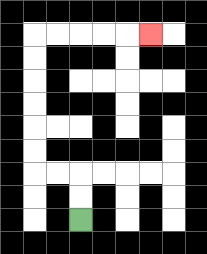{'start': '[3, 9]', 'end': '[6, 1]', 'path_directions': 'U,U,L,L,U,U,U,U,U,U,R,R,R,R,R', 'path_coordinates': '[[3, 9], [3, 8], [3, 7], [2, 7], [1, 7], [1, 6], [1, 5], [1, 4], [1, 3], [1, 2], [1, 1], [2, 1], [3, 1], [4, 1], [5, 1], [6, 1]]'}